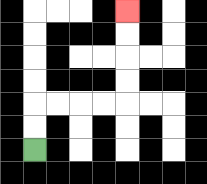{'start': '[1, 6]', 'end': '[5, 0]', 'path_directions': 'U,U,R,R,R,R,U,U,U,U', 'path_coordinates': '[[1, 6], [1, 5], [1, 4], [2, 4], [3, 4], [4, 4], [5, 4], [5, 3], [5, 2], [5, 1], [5, 0]]'}